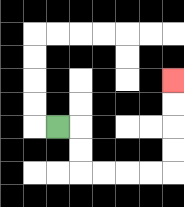{'start': '[2, 5]', 'end': '[7, 3]', 'path_directions': 'R,D,D,R,R,R,R,U,U,U,U', 'path_coordinates': '[[2, 5], [3, 5], [3, 6], [3, 7], [4, 7], [5, 7], [6, 7], [7, 7], [7, 6], [7, 5], [7, 4], [7, 3]]'}